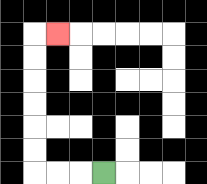{'start': '[4, 7]', 'end': '[2, 1]', 'path_directions': 'L,L,L,U,U,U,U,U,U,R', 'path_coordinates': '[[4, 7], [3, 7], [2, 7], [1, 7], [1, 6], [1, 5], [1, 4], [1, 3], [1, 2], [1, 1], [2, 1]]'}